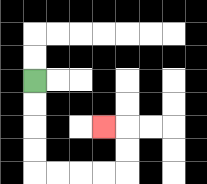{'start': '[1, 3]', 'end': '[4, 5]', 'path_directions': 'D,D,D,D,R,R,R,R,U,U,L', 'path_coordinates': '[[1, 3], [1, 4], [1, 5], [1, 6], [1, 7], [2, 7], [3, 7], [4, 7], [5, 7], [5, 6], [5, 5], [4, 5]]'}